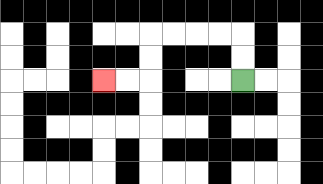{'start': '[10, 3]', 'end': '[4, 3]', 'path_directions': 'U,U,L,L,L,L,D,D,L,L', 'path_coordinates': '[[10, 3], [10, 2], [10, 1], [9, 1], [8, 1], [7, 1], [6, 1], [6, 2], [6, 3], [5, 3], [4, 3]]'}